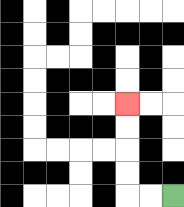{'start': '[7, 8]', 'end': '[5, 4]', 'path_directions': 'L,L,U,U,U,U', 'path_coordinates': '[[7, 8], [6, 8], [5, 8], [5, 7], [5, 6], [5, 5], [5, 4]]'}